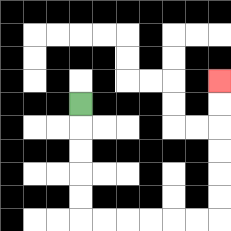{'start': '[3, 4]', 'end': '[9, 3]', 'path_directions': 'D,D,D,D,D,R,R,R,R,R,R,U,U,U,U,U,U', 'path_coordinates': '[[3, 4], [3, 5], [3, 6], [3, 7], [3, 8], [3, 9], [4, 9], [5, 9], [6, 9], [7, 9], [8, 9], [9, 9], [9, 8], [9, 7], [9, 6], [9, 5], [9, 4], [9, 3]]'}